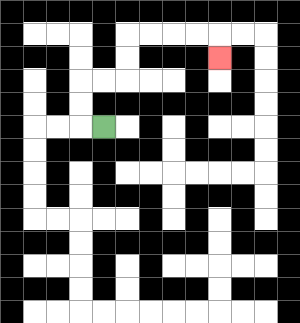{'start': '[4, 5]', 'end': '[9, 2]', 'path_directions': 'L,U,U,R,R,U,U,R,R,R,R,D', 'path_coordinates': '[[4, 5], [3, 5], [3, 4], [3, 3], [4, 3], [5, 3], [5, 2], [5, 1], [6, 1], [7, 1], [8, 1], [9, 1], [9, 2]]'}